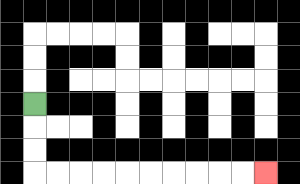{'start': '[1, 4]', 'end': '[11, 7]', 'path_directions': 'D,D,D,R,R,R,R,R,R,R,R,R,R', 'path_coordinates': '[[1, 4], [1, 5], [1, 6], [1, 7], [2, 7], [3, 7], [4, 7], [5, 7], [6, 7], [7, 7], [8, 7], [9, 7], [10, 7], [11, 7]]'}